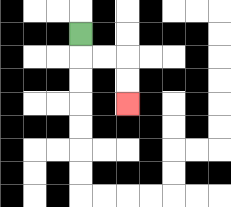{'start': '[3, 1]', 'end': '[5, 4]', 'path_directions': 'D,R,R,D,D', 'path_coordinates': '[[3, 1], [3, 2], [4, 2], [5, 2], [5, 3], [5, 4]]'}